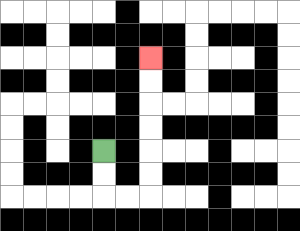{'start': '[4, 6]', 'end': '[6, 2]', 'path_directions': 'D,D,R,R,U,U,U,U,U,U', 'path_coordinates': '[[4, 6], [4, 7], [4, 8], [5, 8], [6, 8], [6, 7], [6, 6], [6, 5], [6, 4], [6, 3], [6, 2]]'}